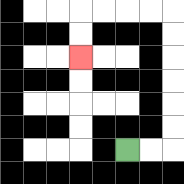{'start': '[5, 6]', 'end': '[3, 2]', 'path_directions': 'R,R,U,U,U,U,U,U,L,L,L,L,D,D', 'path_coordinates': '[[5, 6], [6, 6], [7, 6], [7, 5], [7, 4], [7, 3], [7, 2], [7, 1], [7, 0], [6, 0], [5, 0], [4, 0], [3, 0], [3, 1], [3, 2]]'}